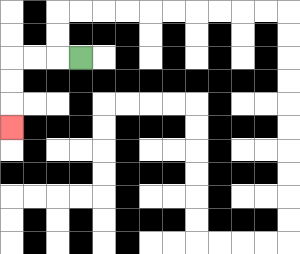{'start': '[3, 2]', 'end': '[0, 5]', 'path_directions': 'L,L,L,D,D,D', 'path_coordinates': '[[3, 2], [2, 2], [1, 2], [0, 2], [0, 3], [0, 4], [0, 5]]'}